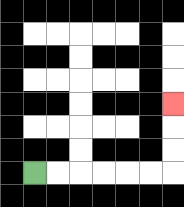{'start': '[1, 7]', 'end': '[7, 4]', 'path_directions': 'R,R,R,R,R,R,U,U,U', 'path_coordinates': '[[1, 7], [2, 7], [3, 7], [4, 7], [5, 7], [6, 7], [7, 7], [7, 6], [7, 5], [7, 4]]'}